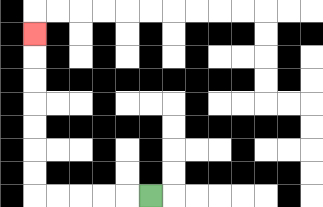{'start': '[6, 8]', 'end': '[1, 1]', 'path_directions': 'L,L,L,L,L,U,U,U,U,U,U,U', 'path_coordinates': '[[6, 8], [5, 8], [4, 8], [3, 8], [2, 8], [1, 8], [1, 7], [1, 6], [1, 5], [1, 4], [1, 3], [1, 2], [1, 1]]'}